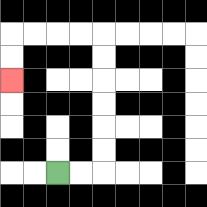{'start': '[2, 7]', 'end': '[0, 3]', 'path_directions': 'R,R,U,U,U,U,U,U,L,L,L,L,D,D', 'path_coordinates': '[[2, 7], [3, 7], [4, 7], [4, 6], [4, 5], [4, 4], [4, 3], [4, 2], [4, 1], [3, 1], [2, 1], [1, 1], [0, 1], [0, 2], [0, 3]]'}